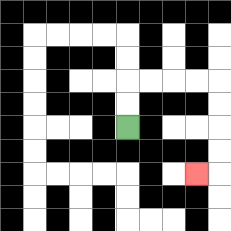{'start': '[5, 5]', 'end': '[8, 7]', 'path_directions': 'U,U,R,R,R,R,D,D,D,D,L', 'path_coordinates': '[[5, 5], [5, 4], [5, 3], [6, 3], [7, 3], [8, 3], [9, 3], [9, 4], [9, 5], [9, 6], [9, 7], [8, 7]]'}